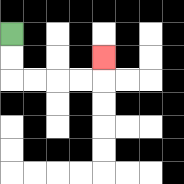{'start': '[0, 1]', 'end': '[4, 2]', 'path_directions': 'D,D,R,R,R,R,U', 'path_coordinates': '[[0, 1], [0, 2], [0, 3], [1, 3], [2, 3], [3, 3], [4, 3], [4, 2]]'}